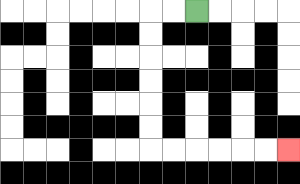{'start': '[8, 0]', 'end': '[12, 6]', 'path_directions': 'L,L,D,D,D,D,D,D,R,R,R,R,R,R', 'path_coordinates': '[[8, 0], [7, 0], [6, 0], [6, 1], [6, 2], [6, 3], [6, 4], [6, 5], [6, 6], [7, 6], [8, 6], [9, 6], [10, 6], [11, 6], [12, 6]]'}